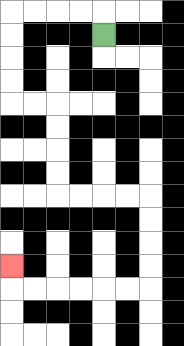{'start': '[4, 1]', 'end': '[0, 11]', 'path_directions': 'U,L,L,L,L,D,D,D,D,R,R,D,D,D,D,R,R,R,R,D,D,D,D,L,L,L,L,L,L,U', 'path_coordinates': '[[4, 1], [4, 0], [3, 0], [2, 0], [1, 0], [0, 0], [0, 1], [0, 2], [0, 3], [0, 4], [1, 4], [2, 4], [2, 5], [2, 6], [2, 7], [2, 8], [3, 8], [4, 8], [5, 8], [6, 8], [6, 9], [6, 10], [6, 11], [6, 12], [5, 12], [4, 12], [3, 12], [2, 12], [1, 12], [0, 12], [0, 11]]'}